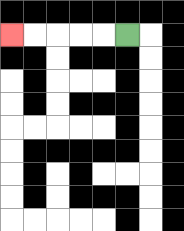{'start': '[5, 1]', 'end': '[0, 1]', 'path_directions': 'L,L,L,L,L', 'path_coordinates': '[[5, 1], [4, 1], [3, 1], [2, 1], [1, 1], [0, 1]]'}